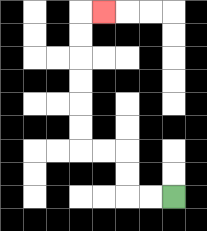{'start': '[7, 8]', 'end': '[4, 0]', 'path_directions': 'L,L,U,U,L,L,U,U,U,U,U,U,R', 'path_coordinates': '[[7, 8], [6, 8], [5, 8], [5, 7], [5, 6], [4, 6], [3, 6], [3, 5], [3, 4], [3, 3], [3, 2], [3, 1], [3, 0], [4, 0]]'}